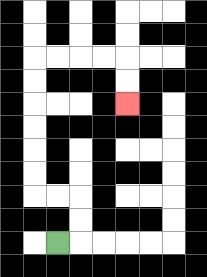{'start': '[2, 10]', 'end': '[5, 4]', 'path_directions': 'R,U,U,L,L,U,U,U,U,U,U,R,R,R,R,D,D', 'path_coordinates': '[[2, 10], [3, 10], [3, 9], [3, 8], [2, 8], [1, 8], [1, 7], [1, 6], [1, 5], [1, 4], [1, 3], [1, 2], [2, 2], [3, 2], [4, 2], [5, 2], [5, 3], [5, 4]]'}